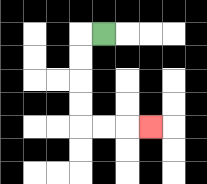{'start': '[4, 1]', 'end': '[6, 5]', 'path_directions': 'L,D,D,D,D,R,R,R', 'path_coordinates': '[[4, 1], [3, 1], [3, 2], [3, 3], [3, 4], [3, 5], [4, 5], [5, 5], [6, 5]]'}